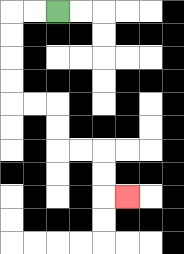{'start': '[2, 0]', 'end': '[5, 8]', 'path_directions': 'L,L,D,D,D,D,R,R,D,D,R,R,D,D,R', 'path_coordinates': '[[2, 0], [1, 0], [0, 0], [0, 1], [0, 2], [0, 3], [0, 4], [1, 4], [2, 4], [2, 5], [2, 6], [3, 6], [4, 6], [4, 7], [4, 8], [5, 8]]'}